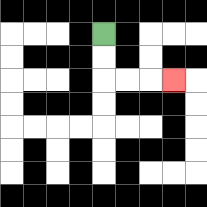{'start': '[4, 1]', 'end': '[7, 3]', 'path_directions': 'D,D,R,R,R', 'path_coordinates': '[[4, 1], [4, 2], [4, 3], [5, 3], [6, 3], [7, 3]]'}